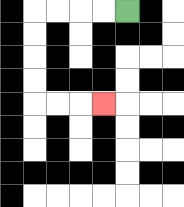{'start': '[5, 0]', 'end': '[4, 4]', 'path_directions': 'L,L,L,L,D,D,D,D,R,R,R', 'path_coordinates': '[[5, 0], [4, 0], [3, 0], [2, 0], [1, 0], [1, 1], [1, 2], [1, 3], [1, 4], [2, 4], [3, 4], [4, 4]]'}